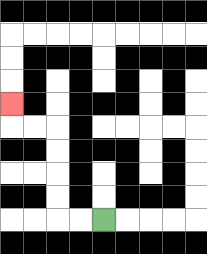{'start': '[4, 9]', 'end': '[0, 4]', 'path_directions': 'L,L,U,U,U,U,L,L,U', 'path_coordinates': '[[4, 9], [3, 9], [2, 9], [2, 8], [2, 7], [2, 6], [2, 5], [1, 5], [0, 5], [0, 4]]'}